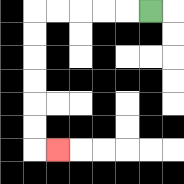{'start': '[6, 0]', 'end': '[2, 6]', 'path_directions': 'L,L,L,L,L,D,D,D,D,D,D,R', 'path_coordinates': '[[6, 0], [5, 0], [4, 0], [3, 0], [2, 0], [1, 0], [1, 1], [1, 2], [1, 3], [1, 4], [1, 5], [1, 6], [2, 6]]'}